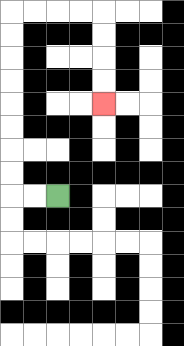{'start': '[2, 8]', 'end': '[4, 4]', 'path_directions': 'L,L,U,U,U,U,U,U,U,U,R,R,R,R,D,D,D,D', 'path_coordinates': '[[2, 8], [1, 8], [0, 8], [0, 7], [0, 6], [0, 5], [0, 4], [0, 3], [0, 2], [0, 1], [0, 0], [1, 0], [2, 0], [3, 0], [4, 0], [4, 1], [4, 2], [4, 3], [4, 4]]'}